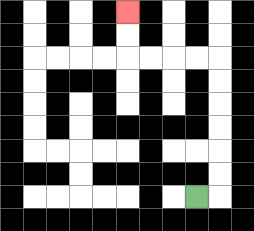{'start': '[8, 8]', 'end': '[5, 0]', 'path_directions': 'R,U,U,U,U,U,U,L,L,L,L,U,U', 'path_coordinates': '[[8, 8], [9, 8], [9, 7], [9, 6], [9, 5], [9, 4], [9, 3], [9, 2], [8, 2], [7, 2], [6, 2], [5, 2], [5, 1], [5, 0]]'}